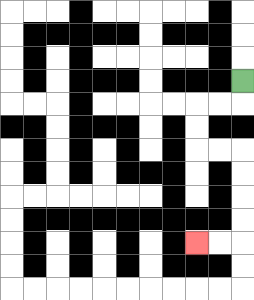{'start': '[10, 3]', 'end': '[8, 10]', 'path_directions': 'D,L,L,D,D,R,R,D,D,D,D,L,L', 'path_coordinates': '[[10, 3], [10, 4], [9, 4], [8, 4], [8, 5], [8, 6], [9, 6], [10, 6], [10, 7], [10, 8], [10, 9], [10, 10], [9, 10], [8, 10]]'}